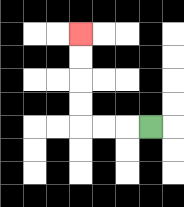{'start': '[6, 5]', 'end': '[3, 1]', 'path_directions': 'L,L,L,U,U,U,U', 'path_coordinates': '[[6, 5], [5, 5], [4, 5], [3, 5], [3, 4], [3, 3], [3, 2], [3, 1]]'}